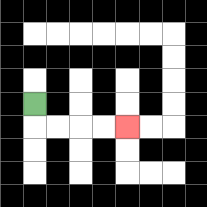{'start': '[1, 4]', 'end': '[5, 5]', 'path_directions': 'D,R,R,R,R', 'path_coordinates': '[[1, 4], [1, 5], [2, 5], [3, 5], [4, 5], [5, 5]]'}